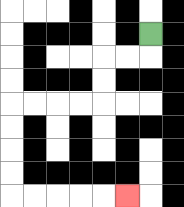{'start': '[6, 1]', 'end': '[5, 8]', 'path_directions': 'D,L,L,D,D,L,L,L,L,D,D,D,D,R,R,R,R,R', 'path_coordinates': '[[6, 1], [6, 2], [5, 2], [4, 2], [4, 3], [4, 4], [3, 4], [2, 4], [1, 4], [0, 4], [0, 5], [0, 6], [0, 7], [0, 8], [1, 8], [2, 8], [3, 8], [4, 8], [5, 8]]'}